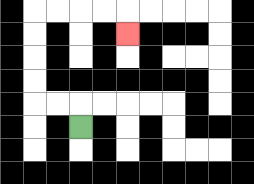{'start': '[3, 5]', 'end': '[5, 1]', 'path_directions': 'U,L,L,U,U,U,U,R,R,R,R,D', 'path_coordinates': '[[3, 5], [3, 4], [2, 4], [1, 4], [1, 3], [1, 2], [1, 1], [1, 0], [2, 0], [3, 0], [4, 0], [5, 0], [5, 1]]'}